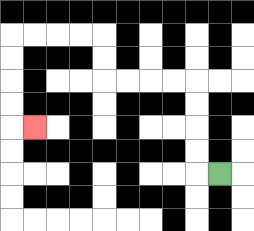{'start': '[9, 7]', 'end': '[1, 5]', 'path_directions': 'L,U,U,U,U,L,L,L,L,U,U,L,L,L,L,D,D,D,D,R', 'path_coordinates': '[[9, 7], [8, 7], [8, 6], [8, 5], [8, 4], [8, 3], [7, 3], [6, 3], [5, 3], [4, 3], [4, 2], [4, 1], [3, 1], [2, 1], [1, 1], [0, 1], [0, 2], [0, 3], [0, 4], [0, 5], [1, 5]]'}